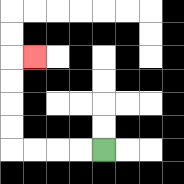{'start': '[4, 6]', 'end': '[1, 2]', 'path_directions': 'L,L,L,L,U,U,U,U,R', 'path_coordinates': '[[4, 6], [3, 6], [2, 6], [1, 6], [0, 6], [0, 5], [0, 4], [0, 3], [0, 2], [1, 2]]'}